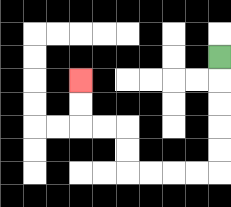{'start': '[9, 2]', 'end': '[3, 3]', 'path_directions': 'D,D,D,D,D,L,L,L,L,U,U,L,L,U,U', 'path_coordinates': '[[9, 2], [9, 3], [9, 4], [9, 5], [9, 6], [9, 7], [8, 7], [7, 7], [6, 7], [5, 7], [5, 6], [5, 5], [4, 5], [3, 5], [3, 4], [3, 3]]'}